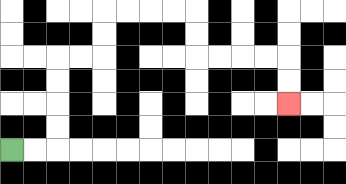{'start': '[0, 6]', 'end': '[12, 4]', 'path_directions': 'R,R,U,U,U,U,R,R,U,U,R,R,R,R,D,D,R,R,R,R,D,D', 'path_coordinates': '[[0, 6], [1, 6], [2, 6], [2, 5], [2, 4], [2, 3], [2, 2], [3, 2], [4, 2], [4, 1], [4, 0], [5, 0], [6, 0], [7, 0], [8, 0], [8, 1], [8, 2], [9, 2], [10, 2], [11, 2], [12, 2], [12, 3], [12, 4]]'}